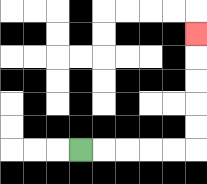{'start': '[3, 6]', 'end': '[8, 1]', 'path_directions': 'R,R,R,R,R,U,U,U,U,U', 'path_coordinates': '[[3, 6], [4, 6], [5, 6], [6, 6], [7, 6], [8, 6], [8, 5], [8, 4], [8, 3], [8, 2], [8, 1]]'}